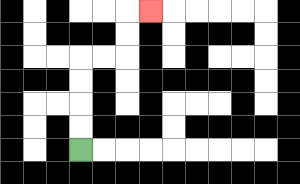{'start': '[3, 6]', 'end': '[6, 0]', 'path_directions': 'U,U,U,U,R,R,U,U,R', 'path_coordinates': '[[3, 6], [3, 5], [3, 4], [3, 3], [3, 2], [4, 2], [5, 2], [5, 1], [5, 0], [6, 0]]'}